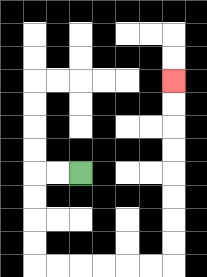{'start': '[3, 7]', 'end': '[7, 3]', 'path_directions': 'L,L,D,D,D,D,R,R,R,R,R,R,U,U,U,U,U,U,U,U', 'path_coordinates': '[[3, 7], [2, 7], [1, 7], [1, 8], [1, 9], [1, 10], [1, 11], [2, 11], [3, 11], [4, 11], [5, 11], [6, 11], [7, 11], [7, 10], [7, 9], [7, 8], [7, 7], [7, 6], [7, 5], [7, 4], [7, 3]]'}